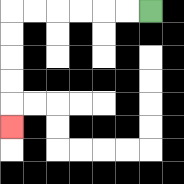{'start': '[6, 0]', 'end': '[0, 5]', 'path_directions': 'L,L,L,L,L,L,D,D,D,D,D', 'path_coordinates': '[[6, 0], [5, 0], [4, 0], [3, 0], [2, 0], [1, 0], [0, 0], [0, 1], [0, 2], [0, 3], [0, 4], [0, 5]]'}